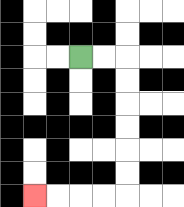{'start': '[3, 2]', 'end': '[1, 8]', 'path_directions': 'R,R,D,D,D,D,D,D,L,L,L,L', 'path_coordinates': '[[3, 2], [4, 2], [5, 2], [5, 3], [5, 4], [5, 5], [5, 6], [5, 7], [5, 8], [4, 8], [3, 8], [2, 8], [1, 8]]'}